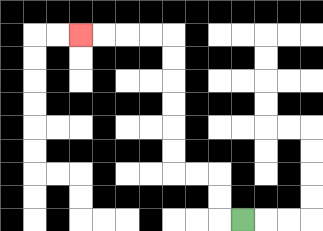{'start': '[10, 9]', 'end': '[3, 1]', 'path_directions': 'L,U,U,L,L,U,U,U,U,U,U,L,L,L,L', 'path_coordinates': '[[10, 9], [9, 9], [9, 8], [9, 7], [8, 7], [7, 7], [7, 6], [7, 5], [7, 4], [7, 3], [7, 2], [7, 1], [6, 1], [5, 1], [4, 1], [3, 1]]'}